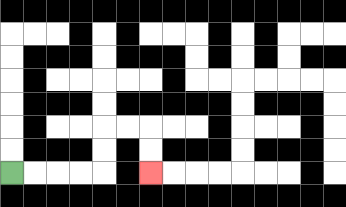{'start': '[0, 7]', 'end': '[6, 7]', 'path_directions': 'R,R,R,R,U,U,R,R,D,D', 'path_coordinates': '[[0, 7], [1, 7], [2, 7], [3, 7], [4, 7], [4, 6], [4, 5], [5, 5], [6, 5], [6, 6], [6, 7]]'}